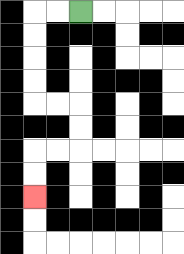{'start': '[3, 0]', 'end': '[1, 8]', 'path_directions': 'L,L,D,D,D,D,R,R,D,D,L,L,D,D', 'path_coordinates': '[[3, 0], [2, 0], [1, 0], [1, 1], [1, 2], [1, 3], [1, 4], [2, 4], [3, 4], [3, 5], [3, 6], [2, 6], [1, 6], [1, 7], [1, 8]]'}